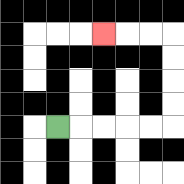{'start': '[2, 5]', 'end': '[4, 1]', 'path_directions': 'R,R,R,R,R,U,U,U,U,L,L,L', 'path_coordinates': '[[2, 5], [3, 5], [4, 5], [5, 5], [6, 5], [7, 5], [7, 4], [7, 3], [7, 2], [7, 1], [6, 1], [5, 1], [4, 1]]'}